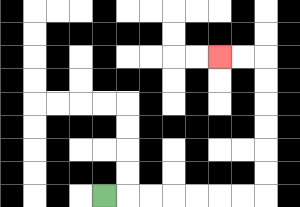{'start': '[4, 8]', 'end': '[9, 2]', 'path_directions': 'R,R,R,R,R,R,R,U,U,U,U,U,U,L,L', 'path_coordinates': '[[4, 8], [5, 8], [6, 8], [7, 8], [8, 8], [9, 8], [10, 8], [11, 8], [11, 7], [11, 6], [11, 5], [11, 4], [11, 3], [11, 2], [10, 2], [9, 2]]'}